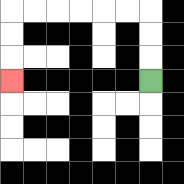{'start': '[6, 3]', 'end': '[0, 3]', 'path_directions': 'U,U,U,L,L,L,L,L,L,D,D,D', 'path_coordinates': '[[6, 3], [6, 2], [6, 1], [6, 0], [5, 0], [4, 0], [3, 0], [2, 0], [1, 0], [0, 0], [0, 1], [0, 2], [0, 3]]'}